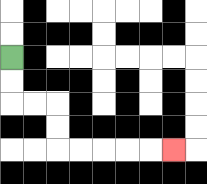{'start': '[0, 2]', 'end': '[7, 6]', 'path_directions': 'D,D,R,R,D,D,R,R,R,R,R', 'path_coordinates': '[[0, 2], [0, 3], [0, 4], [1, 4], [2, 4], [2, 5], [2, 6], [3, 6], [4, 6], [5, 6], [6, 6], [7, 6]]'}